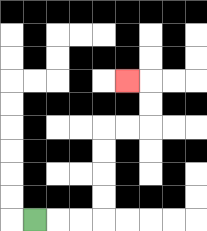{'start': '[1, 9]', 'end': '[5, 3]', 'path_directions': 'R,R,R,U,U,U,U,R,R,U,U,L', 'path_coordinates': '[[1, 9], [2, 9], [3, 9], [4, 9], [4, 8], [4, 7], [4, 6], [4, 5], [5, 5], [6, 5], [6, 4], [6, 3], [5, 3]]'}